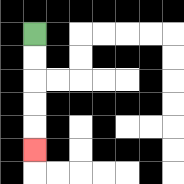{'start': '[1, 1]', 'end': '[1, 6]', 'path_directions': 'D,D,D,D,D', 'path_coordinates': '[[1, 1], [1, 2], [1, 3], [1, 4], [1, 5], [1, 6]]'}